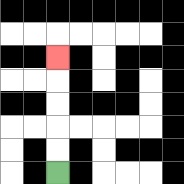{'start': '[2, 7]', 'end': '[2, 2]', 'path_directions': 'U,U,U,U,U', 'path_coordinates': '[[2, 7], [2, 6], [2, 5], [2, 4], [2, 3], [2, 2]]'}